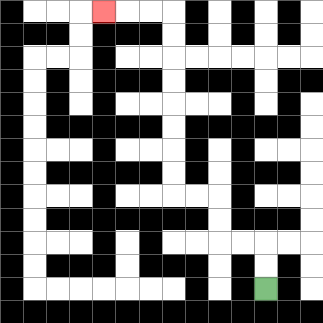{'start': '[11, 12]', 'end': '[4, 0]', 'path_directions': 'U,U,L,L,U,U,L,L,U,U,U,U,U,U,U,U,L,L,L', 'path_coordinates': '[[11, 12], [11, 11], [11, 10], [10, 10], [9, 10], [9, 9], [9, 8], [8, 8], [7, 8], [7, 7], [7, 6], [7, 5], [7, 4], [7, 3], [7, 2], [7, 1], [7, 0], [6, 0], [5, 0], [4, 0]]'}